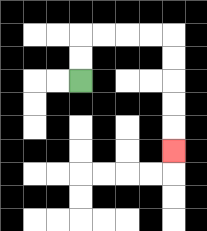{'start': '[3, 3]', 'end': '[7, 6]', 'path_directions': 'U,U,R,R,R,R,D,D,D,D,D', 'path_coordinates': '[[3, 3], [3, 2], [3, 1], [4, 1], [5, 1], [6, 1], [7, 1], [7, 2], [7, 3], [7, 4], [7, 5], [7, 6]]'}